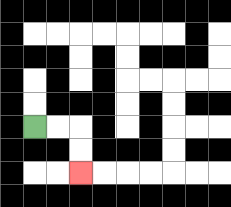{'start': '[1, 5]', 'end': '[3, 7]', 'path_directions': 'R,R,D,D', 'path_coordinates': '[[1, 5], [2, 5], [3, 5], [3, 6], [3, 7]]'}